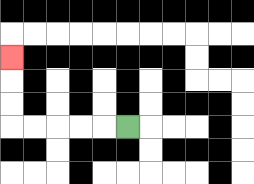{'start': '[5, 5]', 'end': '[0, 2]', 'path_directions': 'L,L,L,L,L,U,U,U', 'path_coordinates': '[[5, 5], [4, 5], [3, 5], [2, 5], [1, 5], [0, 5], [0, 4], [0, 3], [0, 2]]'}